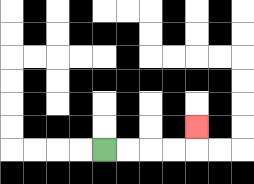{'start': '[4, 6]', 'end': '[8, 5]', 'path_directions': 'R,R,R,R,U', 'path_coordinates': '[[4, 6], [5, 6], [6, 6], [7, 6], [8, 6], [8, 5]]'}